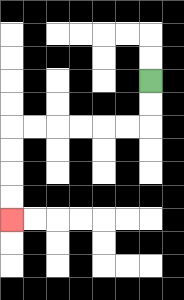{'start': '[6, 3]', 'end': '[0, 9]', 'path_directions': 'D,D,L,L,L,L,L,L,D,D,D,D', 'path_coordinates': '[[6, 3], [6, 4], [6, 5], [5, 5], [4, 5], [3, 5], [2, 5], [1, 5], [0, 5], [0, 6], [0, 7], [0, 8], [0, 9]]'}